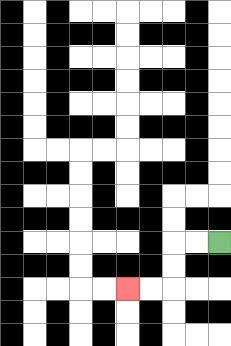{'start': '[9, 10]', 'end': '[5, 12]', 'path_directions': 'L,L,D,D,L,L', 'path_coordinates': '[[9, 10], [8, 10], [7, 10], [7, 11], [7, 12], [6, 12], [5, 12]]'}